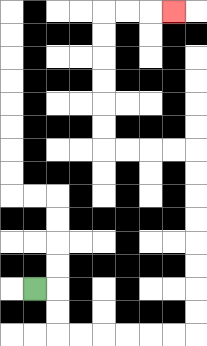{'start': '[1, 12]', 'end': '[7, 0]', 'path_directions': 'R,D,D,R,R,R,R,R,R,U,U,U,U,U,U,U,U,L,L,L,L,U,U,U,U,U,U,R,R,R', 'path_coordinates': '[[1, 12], [2, 12], [2, 13], [2, 14], [3, 14], [4, 14], [5, 14], [6, 14], [7, 14], [8, 14], [8, 13], [8, 12], [8, 11], [8, 10], [8, 9], [8, 8], [8, 7], [8, 6], [7, 6], [6, 6], [5, 6], [4, 6], [4, 5], [4, 4], [4, 3], [4, 2], [4, 1], [4, 0], [5, 0], [6, 0], [7, 0]]'}